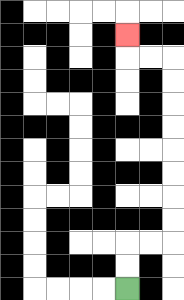{'start': '[5, 12]', 'end': '[5, 1]', 'path_directions': 'U,U,R,R,U,U,U,U,U,U,U,U,L,L,U', 'path_coordinates': '[[5, 12], [5, 11], [5, 10], [6, 10], [7, 10], [7, 9], [7, 8], [7, 7], [7, 6], [7, 5], [7, 4], [7, 3], [7, 2], [6, 2], [5, 2], [5, 1]]'}